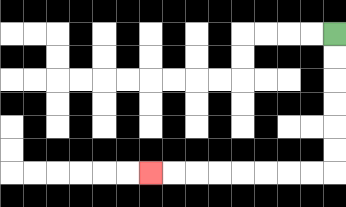{'start': '[14, 1]', 'end': '[6, 7]', 'path_directions': 'D,D,D,D,D,D,L,L,L,L,L,L,L,L', 'path_coordinates': '[[14, 1], [14, 2], [14, 3], [14, 4], [14, 5], [14, 6], [14, 7], [13, 7], [12, 7], [11, 7], [10, 7], [9, 7], [8, 7], [7, 7], [6, 7]]'}